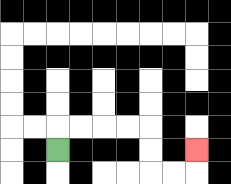{'start': '[2, 6]', 'end': '[8, 6]', 'path_directions': 'U,R,R,R,R,D,D,R,R,U', 'path_coordinates': '[[2, 6], [2, 5], [3, 5], [4, 5], [5, 5], [6, 5], [6, 6], [6, 7], [7, 7], [8, 7], [8, 6]]'}